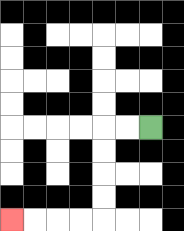{'start': '[6, 5]', 'end': '[0, 9]', 'path_directions': 'L,L,D,D,D,D,L,L,L,L', 'path_coordinates': '[[6, 5], [5, 5], [4, 5], [4, 6], [4, 7], [4, 8], [4, 9], [3, 9], [2, 9], [1, 9], [0, 9]]'}